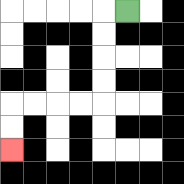{'start': '[5, 0]', 'end': '[0, 6]', 'path_directions': 'L,D,D,D,D,L,L,L,L,D,D', 'path_coordinates': '[[5, 0], [4, 0], [4, 1], [4, 2], [4, 3], [4, 4], [3, 4], [2, 4], [1, 4], [0, 4], [0, 5], [0, 6]]'}